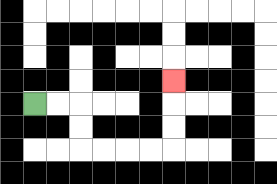{'start': '[1, 4]', 'end': '[7, 3]', 'path_directions': 'R,R,D,D,R,R,R,R,U,U,U', 'path_coordinates': '[[1, 4], [2, 4], [3, 4], [3, 5], [3, 6], [4, 6], [5, 6], [6, 6], [7, 6], [7, 5], [7, 4], [7, 3]]'}